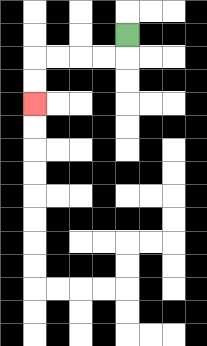{'start': '[5, 1]', 'end': '[1, 4]', 'path_directions': 'D,L,L,L,L,D,D', 'path_coordinates': '[[5, 1], [5, 2], [4, 2], [3, 2], [2, 2], [1, 2], [1, 3], [1, 4]]'}